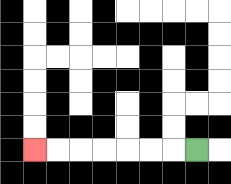{'start': '[8, 6]', 'end': '[1, 6]', 'path_directions': 'L,L,L,L,L,L,L', 'path_coordinates': '[[8, 6], [7, 6], [6, 6], [5, 6], [4, 6], [3, 6], [2, 6], [1, 6]]'}